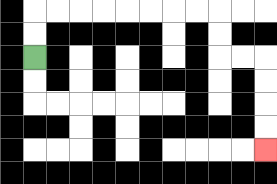{'start': '[1, 2]', 'end': '[11, 6]', 'path_directions': 'U,U,R,R,R,R,R,R,R,R,D,D,R,R,D,D,D,D', 'path_coordinates': '[[1, 2], [1, 1], [1, 0], [2, 0], [3, 0], [4, 0], [5, 0], [6, 0], [7, 0], [8, 0], [9, 0], [9, 1], [9, 2], [10, 2], [11, 2], [11, 3], [11, 4], [11, 5], [11, 6]]'}